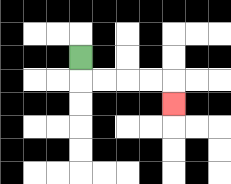{'start': '[3, 2]', 'end': '[7, 4]', 'path_directions': 'D,R,R,R,R,D', 'path_coordinates': '[[3, 2], [3, 3], [4, 3], [5, 3], [6, 3], [7, 3], [7, 4]]'}